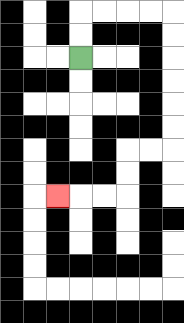{'start': '[3, 2]', 'end': '[2, 8]', 'path_directions': 'U,U,R,R,R,R,D,D,D,D,D,D,L,L,D,D,L,L,L', 'path_coordinates': '[[3, 2], [3, 1], [3, 0], [4, 0], [5, 0], [6, 0], [7, 0], [7, 1], [7, 2], [7, 3], [7, 4], [7, 5], [7, 6], [6, 6], [5, 6], [5, 7], [5, 8], [4, 8], [3, 8], [2, 8]]'}